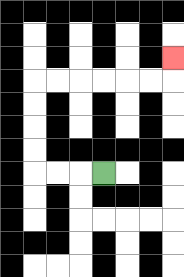{'start': '[4, 7]', 'end': '[7, 2]', 'path_directions': 'L,L,L,U,U,U,U,R,R,R,R,R,R,U', 'path_coordinates': '[[4, 7], [3, 7], [2, 7], [1, 7], [1, 6], [1, 5], [1, 4], [1, 3], [2, 3], [3, 3], [4, 3], [5, 3], [6, 3], [7, 3], [7, 2]]'}